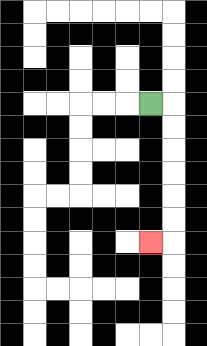{'start': '[6, 4]', 'end': '[6, 10]', 'path_directions': 'R,D,D,D,D,D,D,L', 'path_coordinates': '[[6, 4], [7, 4], [7, 5], [7, 6], [7, 7], [7, 8], [7, 9], [7, 10], [6, 10]]'}